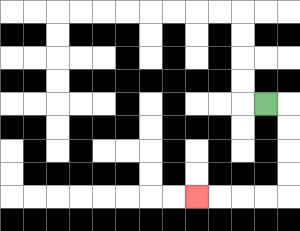{'start': '[11, 4]', 'end': '[8, 8]', 'path_directions': 'R,D,D,D,D,L,L,L,L', 'path_coordinates': '[[11, 4], [12, 4], [12, 5], [12, 6], [12, 7], [12, 8], [11, 8], [10, 8], [9, 8], [8, 8]]'}